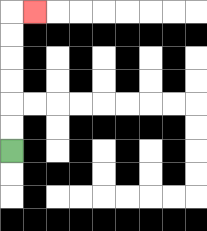{'start': '[0, 6]', 'end': '[1, 0]', 'path_directions': 'U,U,U,U,U,U,R', 'path_coordinates': '[[0, 6], [0, 5], [0, 4], [0, 3], [0, 2], [0, 1], [0, 0], [1, 0]]'}